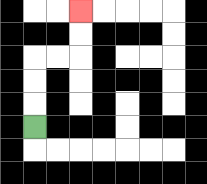{'start': '[1, 5]', 'end': '[3, 0]', 'path_directions': 'U,U,U,R,R,U,U', 'path_coordinates': '[[1, 5], [1, 4], [1, 3], [1, 2], [2, 2], [3, 2], [3, 1], [3, 0]]'}